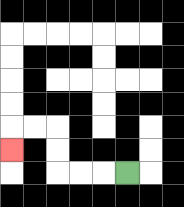{'start': '[5, 7]', 'end': '[0, 6]', 'path_directions': 'L,L,L,U,U,L,L,D', 'path_coordinates': '[[5, 7], [4, 7], [3, 7], [2, 7], [2, 6], [2, 5], [1, 5], [0, 5], [0, 6]]'}